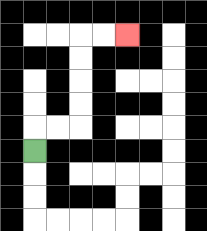{'start': '[1, 6]', 'end': '[5, 1]', 'path_directions': 'U,R,R,U,U,U,U,R,R', 'path_coordinates': '[[1, 6], [1, 5], [2, 5], [3, 5], [3, 4], [3, 3], [3, 2], [3, 1], [4, 1], [5, 1]]'}